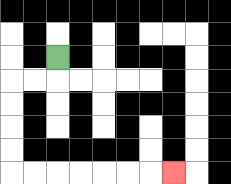{'start': '[2, 2]', 'end': '[7, 7]', 'path_directions': 'D,L,L,D,D,D,D,R,R,R,R,R,R,R', 'path_coordinates': '[[2, 2], [2, 3], [1, 3], [0, 3], [0, 4], [0, 5], [0, 6], [0, 7], [1, 7], [2, 7], [3, 7], [4, 7], [5, 7], [6, 7], [7, 7]]'}